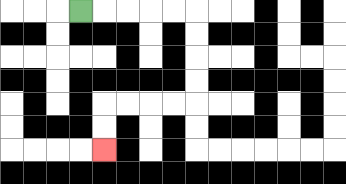{'start': '[3, 0]', 'end': '[4, 6]', 'path_directions': 'R,R,R,R,R,D,D,D,D,L,L,L,L,D,D', 'path_coordinates': '[[3, 0], [4, 0], [5, 0], [6, 0], [7, 0], [8, 0], [8, 1], [8, 2], [8, 3], [8, 4], [7, 4], [6, 4], [5, 4], [4, 4], [4, 5], [4, 6]]'}